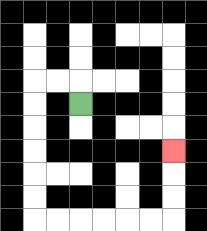{'start': '[3, 4]', 'end': '[7, 6]', 'path_directions': 'U,L,L,D,D,D,D,D,D,R,R,R,R,R,R,U,U,U', 'path_coordinates': '[[3, 4], [3, 3], [2, 3], [1, 3], [1, 4], [1, 5], [1, 6], [1, 7], [1, 8], [1, 9], [2, 9], [3, 9], [4, 9], [5, 9], [6, 9], [7, 9], [7, 8], [7, 7], [7, 6]]'}